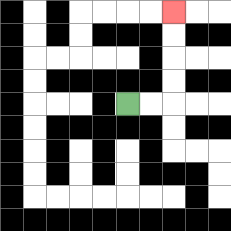{'start': '[5, 4]', 'end': '[7, 0]', 'path_directions': 'R,R,U,U,U,U', 'path_coordinates': '[[5, 4], [6, 4], [7, 4], [7, 3], [7, 2], [7, 1], [7, 0]]'}